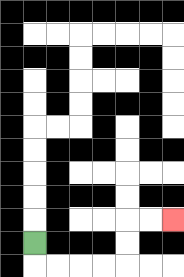{'start': '[1, 10]', 'end': '[7, 9]', 'path_directions': 'D,R,R,R,R,U,U,R,R', 'path_coordinates': '[[1, 10], [1, 11], [2, 11], [3, 11], [4, 11], [5, 11], [5, 10], [5, 9], [6, 9], [7, 9]]'}